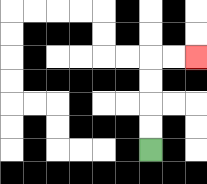{'start': '[6, 6]', 'end': '[8, 2]', 'path_directions': 'U,U,U,U,R,R', 'path_coordinates': '[[6, 6], [6, 5], [6, 4], [6, 3], [6, 2], [7, 2], [8, 2]]'}